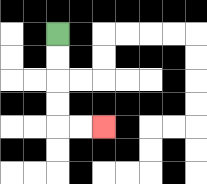{'start': '[2, 1]', 'end': '[4, 5]', 'path_directions': 'D,D,D,D,R,R', 'path_coordinates': '[[2, 1], [2, 2], [2, 3], [2, 4], [2, 5], [3, 5], [4, 5]]'}